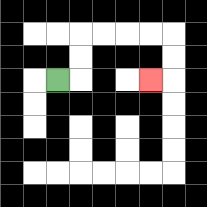{'start': '[2, 3]', 'end': '[6, 3]', 'path_directions': 'R,U,U,R,R,R,R,D,D,L', 'path_coordinates': '[[2, 3], [3, 3], [3, 2], [3, 1], [4, 1], [5, 1], [6, 1], [7, 1], [7, 2], [7, 3], [6, 3]]'}